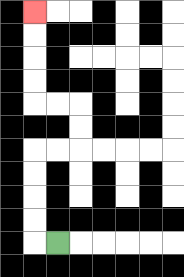{'start': '[2, 10]', 'end': '[1, 0]', 'path_directions': 'L,U,U,U,U,R,R,U,U,L,L,U,U,U,U', 'path_coordinates': '[[2, 10], [1, 10], [1, 9], [1, 8], [1, 7], [1, 6], [2, 6], [3, 6], [3, 5], [3, 4], [2, 4], [1, 4], [1, 3], [1, 2], [1, 1], [1, 0]]'}